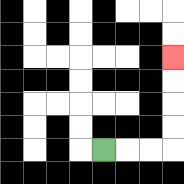{'start': '[4, 6]', 'end': '[7, 2]', 'path_directions': 'R,R,R,U,U,U,U', 'path_coordinates': '[[4, 6], [5, 6], [6, 6], [7, 6], [7, 5], [7, 4], [7, 3], [7, 2]]'}